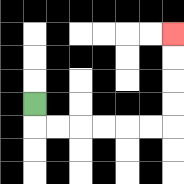{'start': '[1, 4]', 'end': '[7, 1]', 'path_directions': 'D,R,R,R,R,R,R,U,U,U,U', 'path_coordinates': '[[1, 4], [1, 5], [2, 5], [3, 5], [4, 5], [5, 5], [6, 5], [7, 5], [7, 4], [7, 3], [7, 2], [7, 1]]'}